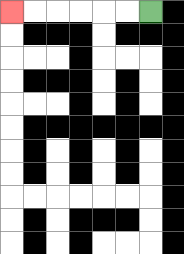{'start': '[6, 0]', 'end': '[0, 0]', 'path_directions': 'L,L,L,L,L,L', 'path_coordinates': '[[6, 0], [5, 0], [4, 0], [3, 0], [2, 0], [1, 0], [0, 0]]'}